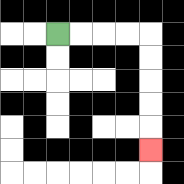{'start': '[2, 1]', 'end': '[6, 6]', 'path_directions': 'R,R,R,R,D,D,D,D,D', 'path_coordinates': '[[2, 1], [3, 1], [4, 1], [5, 1], [6, 1], [6, 2], [6, 3], [6, 4], [6, 5], [6, 6]]'}